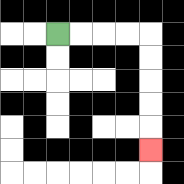{'start': '[2, 1]', 'end': '[6, 6]', 'path_directions': 'R,R,R,R,D,D,D,D,D', 'path_coordinates': '[[2, 1], [3, 1], [4, 1], [5, 1], [6, 1], [6, 2], [6, 3], [6, 4], [6, 5], [6, 6]]'}